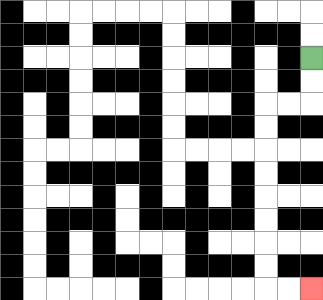{'start': '[13, 2]', 'end': '[13, 12]', 'path_directions': 'D,D,L,L,D,D,D,D,D,D,D,D,R,R', 'path_coordinates': '[[13, 2], [13, 3], [13, 4], [12, 4], [11, 4], [11, 5], [11, 6], [11, 7], [11, 8], [11, 9], [11, 10], [11, 11], [11, 12], [12, 12], [13, 12]]'}